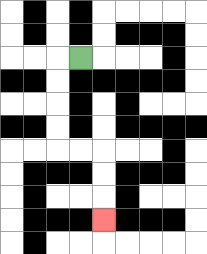{'start': '[3, 2]', 'end': '[4, 9]', 'path_directions': 'L,D,D,D,D,R,R,D,D,D', 'path_coordinates': '[[3, 2], [2, 2], [2, 3], [2, 4], [2, 5], [2, 6], [3, 6], [4, 6], [4, 7], [4, 8], [4, 9]]'}